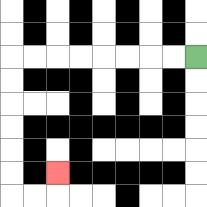{'start': '[8, 2]', 'end': '[2, 7]', 'path_directions': 'L,L,L,L,L,L,L,L,D,D,D,D,D,D,R,R,U', 'path_coordinates': '[[8, 2], [7, 2], [6, 2], [5, 2], [4, 2], [3, 2], [2, 2], [1, 2], [0, 2], [0, 3], [0, 4], [0, 5], [0, 6], [0, 7], [0, 8], [1, 8], [2, 8], [2, 7]]'}